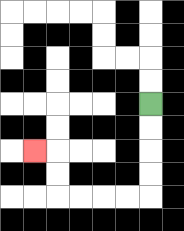{'start': '[6, 4]', 'end': '[1, 6]', 'path_directions': 'D,D,D,D,L,L,L,L,U,U,L', 'path_coordinates': '[[6, 4], [6, 5], [6, 6], [6, 7], [6, 8], [5, 8], [4, 8], [3, 8], [2, 8], [2, 7], [2, 6], [1, 6]]'}